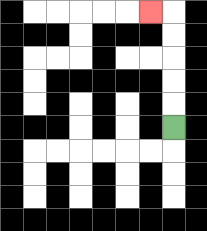{'start': '[7, 5]', 'end': '[6, 0]', 'path_directions': 'U,U,U,U,U,L', 'path_coordinates': '[[7, 5], [7, 4], [7, 3], [7, 2], [7, 1], [7, 0], [6, 0]]'}